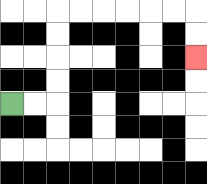{'start': '[0, 4]', 'end': '[8, 2]', 'path_directions': 'R,R,U,U,U,U,R,R,R,R,R,R,D,D', 'path_coordinates': '[[0, 4], [1, 4], [2, 4], [2, 3], [2, 2], [2, 1], [2, 0], [3, 0], [4, 0], [5, 0], [6, 0], [7, 0], [8, 0], [8, 1], [8, 2]]'}